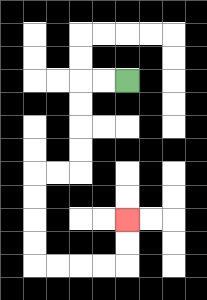{'start': '[5, 3]', 'end': '[5, 9]', 'path_directions': 'L,L,D,D,D,D,L,L,D,D,D,D,R,R,R,R,U,U', 'path_coordinates': '[[5, 3], [4, 3], [3, 3], [3, 4], [3, 5], [3, 6], [3, 7], [2, 7], [1, 7], [1, 8], [1, 9], [1, 10], [1, 11], [2, 11], [3, 11], [4, 11], [5, 11], [5, 10], [5, 9]]'}